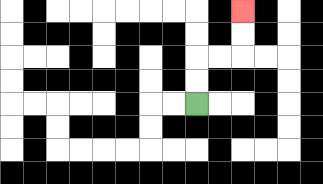{'start': '[8, 4]', 'end': '[10, 0]', 'path_directions': 'U,U,R,R,U,U', 'path_coordinates': '[[8, 4], [8, 3], [8, 2], [9, 2], [10, 2], [10, 1], [10, 0]]'}